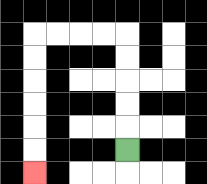{'start': '[5, 6]', 'end': '[1, 7]', 'path_directions': 'U,U,U,U,U,L,L,L,L,D,D,D,D,D,D', 'path_coordinates': '[[5, 6], [5, 5], [5, 4], [5, 3], [5, 2], [5, 1], [4, 1], [3, 1], [2, 1], [1, 1], [1, 2], [1, 3], [1, 4], [1, 5], [1, 6], [1, 7]]'}